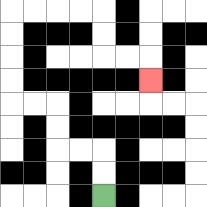{'start': '[4, 8]', 'end': '[6, 3]', 'path_directions': 'U,U,L,L,U,U,L,L,U,U,U,U,R,R,R,R,D,D,R,R,D', 'path_coordinates': '[[4, 8], [4, 7], [4, 6], [3, 6], [2, 6], [2, 5], [2, 4], [1, 4], [0, 4], [0, 3], [0, 2], [0, 1], [0, 0], [1, 0], [2, 0], [3, 0], [4, 0], [4, 1], [4, 2], [5, 2], [6, 2], [6, 3]]'}